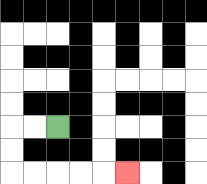{'start': '[2, 5]', 'end': '[5, 7]', 'path_directions': 'L,L,D,D,R,R,R,R,R', 'path_coordinates': '[[2, 5], [1, 5], [0, 5], [0, 6], [0, 7], [1, 7], [2, 7], [3, 7], [4, 7], [5, 7]]'}